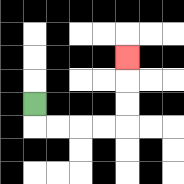{'start': '[1, 4]', 'end': '[5, 2]', 'path_directions': 'D,R,R,R,R,U,U,U', 'path_coordinates': '[[1, 4], [1, 5], [2, 5], [3, 5], [4, 5], [5, 5], [5, 4], [5, 3], [5, 2]]'}